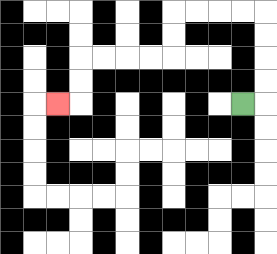{'start': '[10, 4]', 'end': '[2, 4]', 'path_directions': 'R,U,U,U,U,L,L,L,L,D,D,L,L,L,L,D,D,L', 'path_coordinates': '[[10, 4], [11, 4], [11, 3], [11, 2], [11, 1], [11, 0], [10, 0], [9, 0], [8, 0], [7, 0], [7, 1], [7, 2], [6, 2], [5, 2], [4, 2], [3, 2], [3, 3], [3, 4], [2, 4]]'}